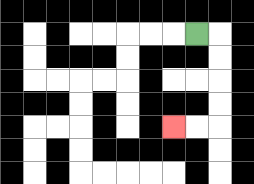{'start': '[8, 1]', 'end': '[7, 5]', 'path_directions': 'R,D,D,D,D,L,L', 'path_coordinates': '[[8, 1], [9, 1], [9, 2], [9, 3], [9, 4], [9, 5], [8, 5], [7, 5]]'}